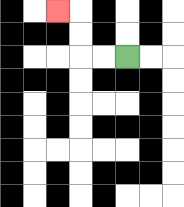{'start': '[5, 2]', 'end': '[2, 0]', 'path_directions': 'L,L,U,U,L', 'path_coordinates': '[[5, 2], [4, 2], [3, 2], [3, 1], [3, 0], [2, 0]]'}